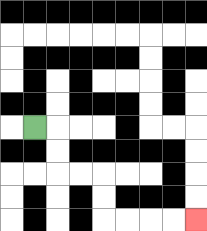{'start': '[1, 5]', 'end': '[8, 9]', 'path_directions': 'R,D,D,R,R,D,D,R,R,R,R', 'path_coordinates': '[[1, 5], [2, 5], [2, 6], [2, 7], [3, 7], [4, 7], [4, 8], [4, 9], [5, 9], [6, 9], [7, 9], [8, 9]]'}